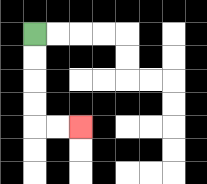{'start': '[1, 1]', 'end': '[3, 5]', 'path_directions': 'D,D,D,D,R,R', 'path_coordinates': '[[1, 1], [1, 2], [1, 3], [1, 4], [1, 5], [2, 5], [3, 5]]'}